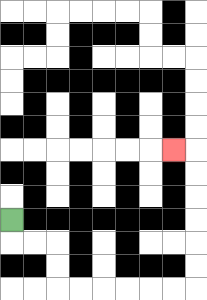{'start': '[0, 9]', 'end': '[7, 6]', 'path_directions': 'D,R,R,D,D,R,R,R,R,R,R,U,U,U,U,U,U,L', 'path_coordinates': '[[0, 9], [0, 10], [1, 10], [2, 10], [2, 11], [2, 12], [3, 12], [4, 12], [5, 12], [6, 12], [7, 12], [8, 12], [8, 11], [8, 10], [8, 9], [8, 8], [8, 7], [8, 6], [7, 6]]'}